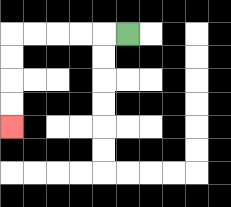{'start': '[5, 1]', 'end': '[0, 5]', 'path_directions': 'L,L,L,L,L,D,D,D,D', 'path_coordinates': '[[5, 1], [4, 1], [3, 1], [2, 1], [1, 1], [0, 1], [0, 2], [0, 3], [0, 4], [0, 5]]'}